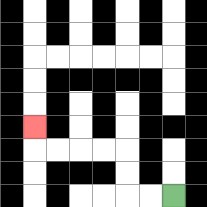{'start': '[7, 8]', 'end': '[1, 5]', 'path_directions': 'L,L,U,U,L,L,L,L,U', 'path_coordinates': '[[7, 8], [6, 8], [5, 8], [5, 7], [5, 6], [4, 6], [3, 6], [2, 6], [1, 6], [1, 5]]'}